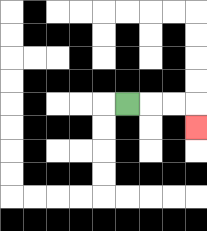{'start': '[5, 4]', 'end': '[8, 5]', 'path_directions': 'R,R,R,D', 'path_coordinates': '[[5, 4], [6, 4], [7, 4], [8, 4], [8, 5]]'}